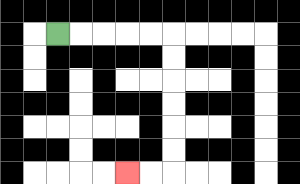{'start': '[2, 1]', 'end': '[5, 7]', 'path_directions': 'R,R,R,R,R,D,D,D,D,D,D,L,L', 'path_coordinates': '[[2, 1], [3, 1], [4, 1], [5, 1], [6, 1], [7, 1], [7, 2], [7, 3], [7, 4], [7, 5], [7, 6], [7, 7], [6, 7], [5, 7]]'}